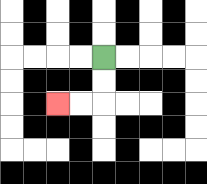{'start': '[4, 2]', 'end': '[2, 4]', 'path_directions': 'D,D,L,L', 'path_coordinates': '[[4, 2], [4, 3], [4, 4], [3, 4], [2, 4]]'}